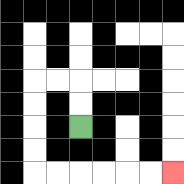{'start': '[3, 5]', 'end': '[7, 7]', 'path_directions': 'U,U,L,L,D,D,D,D,R,R,R,R,R,R', 'path_coordinates': '[[3, 5], [3, 4], [3, 3], [2, 3], [1, 3], [1, 4], [1, 5], [1, 6], [1, 7], [2, 7], [3, 7], [4, 7], [5, 7], [6, 7], [7, 7]]'}